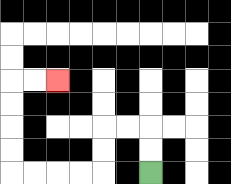{'start': '[6, 7]', 'end': '[2, 3]', 'path_directions': 'U,U,L,L,D,D,L,L,L,L,U,U,U,U,R,R', 'path_coordinates': '[[6, 7], [6, 6], [6, 5], [5, 5], [4, 5], [4, 6], [4, 7], [3, 7], [2, 7], [1, 7], [0, 7], [0, 6], [0, 5], [0, 4], [0, 3], [1, 3], [2, 3]]'}